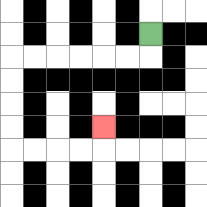{'start': '[6, 1]', 'end': '[4, 5]', 'path_directions': 'D,L,L,L,L,L,L,D,D,D,D,R,R,R,R,U', 'path_coordinates': '[[6, 1], [6, 2], [5, 2], [4, 2], [3, 2], [2, 2], [1, 2], [0, 2], [0, 3], [0, 4], [0, 5], [0, 6], [1, 6], [2, 6], [3, 6], [4, 6], [4, 5]]'}